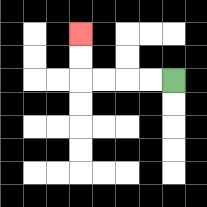{'start': '[7, 3]', 'end': '[3, 1]', 'path_directions': 'L,L,L,L,U,U', 'path_coordinates': '[[7, 3], [6, 3], [5, 3], [4, 3], [3, 3], [3, 2], [3, 1]]'}